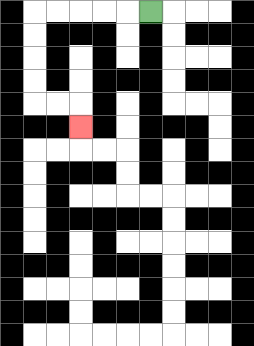{'start': '[6, 0]', 'end': '[3, 5]', 'path_directions': 'L,L,L,L,L,D,D,D,D,R,R,D', 'path_coordinates': '[[6, 0], [5, 0], [4, 0], [3, 0], [2, 0], [1, 0], [1, 1], [1, 2], [1, 3], [1, 4], [2, 4], [3, 4], [3, 5]]'}